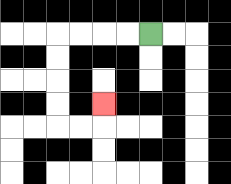{'start': '[6, 1]', 'end': '[4, 4]', 'path_directions': 'L,L,L,L,D,D,D,D,R,R,U', 'path_coordinates': '[[6, 1], [5, 1], [4, 1], [3, 1], [2, 1], [2, 2], [2, 3], [2, 4], [2, 5], [3, 5], [4, 5], [4, 4]]'}